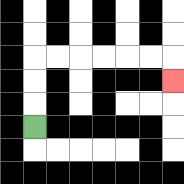{'start': '[1, 5]', 'end': '[7, 3]', 'path_directions': 'U,U,U,R,R,R,R,R,R,D', 'path_coordinates': '[[1, 5], [1, 4], [1, 3], [1, 2], [2, 2], [3, 2], [4, 2], [5, 2], [6, 2], [7, 2], [7, 3]]'}